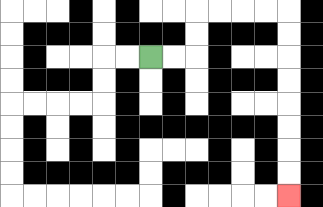{'start': '[6, 2]', 'end': '[12, 8]', 'path_directions': 'R,R,U,U,R,R,R,R,D,D,D,D,D,D,D,D', 'path_coordinates': '[[6, 2], [7, 2], [8, 2], [8, 1], [8, 0], [9, 0], [10, 0], [11, 0], [12, 0], [12, 1], [12, 2], [12, 3], [12, 4], [12, 5], [12, 6], [12, 7], [12, 8]]'}